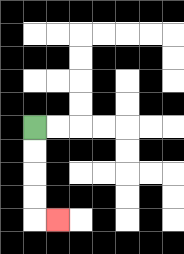{'start': '[1, 5]', 'end': '[2, 9]', 'path_directions': 'D,D,D,D,R', 'path_coordinates': '[[1, 5], [1, 6], [1, 7], [1, 8], [1, 9], [2, 9]]'}